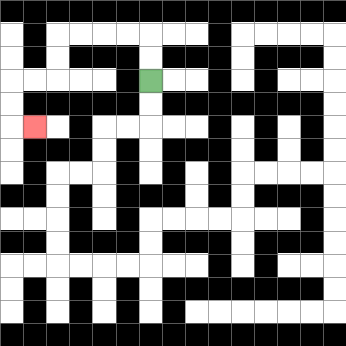{'start': '[6, 3]', 'end': '[1, 5]', 'path_directions': 'U,U,L,L,L,L,D,D,L,L,D,D,R', 'path_coordinates': '[[6, 3], [6, 2], [6, 1], [5, 1], [4, 1], [3, 1], [2, 1], [2, 2], [2, 3], [1, 3], [0, 3], [0, 4], [0, 5], [1, 5]]'}